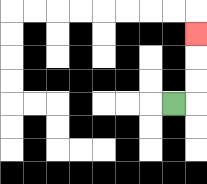{'start': '[7, 4]', 'end': '[8, 1]', 'path_directions': 'R,U,U,U', 'path_coordinates': '[[7, 4], [8, 4], [8, 3], [8, 2], [8, 1]]'}